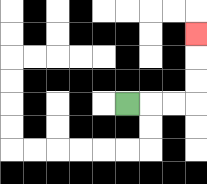{'start': '[5, 4]', 'end': '[8, 1]', 'path_directions': 'R,R,R,U,U,U', 'path_coordinates': '[[5, 4], [6, 4], [7, 4], [8, 4], [8, 3], [8, 2], [8, 1]]'}